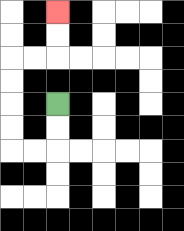{'start': '[2, 4]', 'end': '[2, 0]', 'path_directions': 'D,D,L,L,U,U,U,U,R,R,U,U', 'path_coordinates': '[[2, 4], [2, 5], [2, 6], [1, 6], [0, 6], [0, 5], [0, 4], [0, 3], [0, 2], [1, 2], [2, 2], [2, 1], [2, 0]]'}